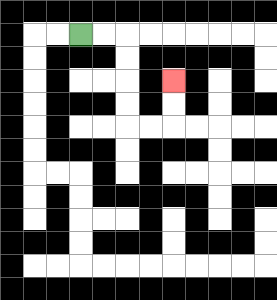{'start': '[3, 1]', 'end': '[7, 3]', 'path_directions': 'R,R,D,D,D,D,R,R,U,U', 'path_coordinates': '[[3, 1], [4, 1], [5, 1], [5, 2], [5, 3], [5, 4], [5, 5], [6, 5], [7, 5], [7, 4], [7, 3]]'}